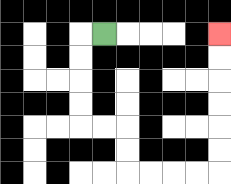{'start': '[4, 1]', 'end': '[9, 1]', 'path_directions': 'L,D,D,D,D,R,R,D,D,R,R,R,R,U,U,U,U,U,U', 'path_coordinates': '[[4, 1], [3, 1], [3, 2], [3, 3], [3, 4], [3, 5], [4, 5], [5, 5], [5, 6], [5, 7], [6, 7], [7, 7], [8, 7], [9, 7], [9, 6], [9, 5], [9, 4], [9, 3], [9, 2], [9, 1]]'}